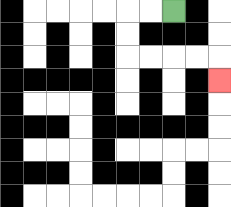{'start': '[7, 0]', 'end': '[9, 3]', 'path_directions': 'L,L,D,D,R,R,R,R,D', 'path_coordinates': '[[7, 0], [6, 0], [5, 0], [5, 1], [5, 2], [6, 2], [7, 2], [8, 2], [9, 2], [9, 3]]'}